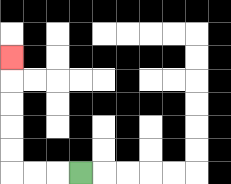{'start': '[3, 7]', 'end': '[0, 2]', 'path_directions': 'L,L,L,U,U,U,U,U', 'path_coordinates': '[[3, 7], [2, 7], [1, 7], [0, 7], [0, 6], [0, 5], [0, 4], [0, 3], [0, 2]]'}